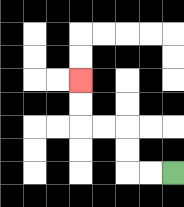{'start': '[7, 7]', 'end': '[3, 3]', 'path_directions': 'L,L,U,U,L,L,U,U', 'path_coordinates': '[[7, 7], [6, 7], [5, 7], [5, 6], [5, 5], [4, 5], [3, 5], [3, 4], [3, 3]]'}